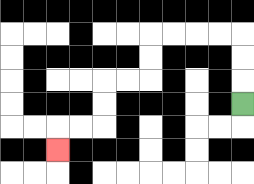{'start': '[10, 4]', 'end': '[2, 6]', 'path_directions': 'U,U,U,L,L,L,L,D,D,L,L,D,D,L,L,D', 'path_coordinates': '[[10, 4], [10, 3], [10, 2], [10, 1], [9, 1], [8, 1], [7, 1], [6, 1], [6, 2], [6, 3], [5, 3], [4, 3], [4, 4], [4, 5], [3, 5], [2, 5], [2, 6]]'}